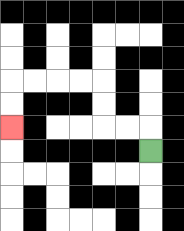{'start': '[6, 6]', 'end': '[0, 5]', 'path_directions': 'U,L,L,U,U,L,L,L,L,D,D', 'path_coordinates': '[[6, 6], [6, 5], [5, 5], [4, 5], [4, 4], [4, 3], [3, 3], [2, 3], [1, 3], [0, 3], [0, 4], [0, 5]]'}